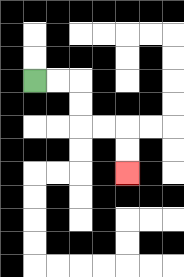{'start': '[1, 3]', 'end': '[5, 7]', 'path_directions': 'R,R,D,D,R,R,D,D', 'path_coordinates': '[[1, 3], [2, 3], [3, 3], [3, 4], [3, 5], [4, 5], [5, 5], [5, 6], [5, 7]]'}